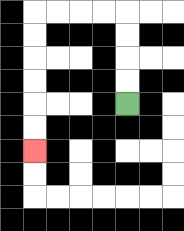{'start': '[5, 4]', 'end': '[1, 6]', 'path_directions': 'U,U,U,U,L,L,L,L,D,D,D,D,D,D', 'path_coordinates': '[[5, 4], [5, 3], [5, 2], [5, 1], [5, 0], [4, 0], [3, 0], [2, 0], [1, 0], [1, 1], [1, 2], [1, 3], [1, 4], [1, 5], [1, 6]]'}